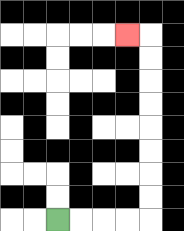{'start': '[2, 9]', 'end': '[5, 1]', 'path_directions': 'R,R,R,R,U,U,U,U,U,U,U,U,L', 'path_coordinates': '[[2, 9], [3, 9], [4, 9], [5, 9], [6, 9], [6, 8], [6, 7], [6, 6], [6, 5], [6, 4], [6, 3], [6, 2], [6, 1], [5, 1]]'}